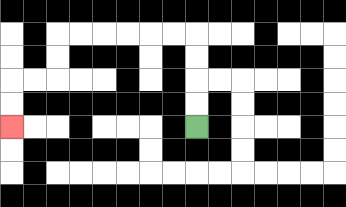{'start': '[8, 5]', 'end': '[0, 5]', 'path_directions': 'U,U,U,U,L,L,L,L,L,L,D,D,L,L,D,D', 'path_coordinates': '[[8, 5], [8, 4], [8, 3], [8, 2], [8, 1], [7, 1], [6, 1], [5, 1], [4, 1], [3, 1], [2, 1], [2, 2], [2, 3], [1, 3], [0, 3], [0, 4], [0, 5]]'}